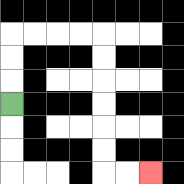{'start': '[0, 4]', 'end': '[6, 7]', 'path_directions': 'U,U,U,R,R,R,R,D,D,D,D,D,D,R,R', 'path_coordinates': '[[0, 4], [0, 3], [0, 2], [0, 1], [1, 1], [2, 1], [3, 1], [4, 1], [4, 2], [4, 3], [4, 4], [4, 5], [4, 6], [4, 7], [5, 7], [6, 7]]'}